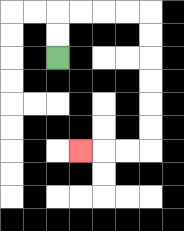{'start': '[2, 2]', 'end': '[3, 6]', 'path_directions': 'U,U,R,R,R,R,D,D,D,D,D,D,L,L,L', 'path_coordinates': '[[2, 2], [2, 1], [2, 0], [3, 0], [4, 0], [5, 0], [6, 0], [6, 1], [6, 2], [6, 3], [6, 4], [6, 5], [6, 6], [5, 6], [4, 6], [3, 6]]'}